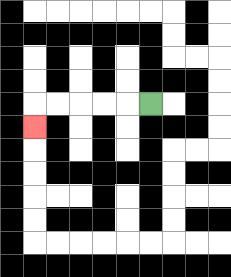{'start': '[6, 4]', 'end': '[1, 5]', 'path_directions': 'L,L,L,L,L,D', 'path_coordinates': '[[6, 4], [5, 4], [4, 4], [3, 4], [2, 4], [1, 4], [1, 5]]'}